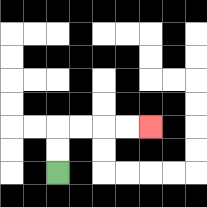{'start': '[2, 7]', 'end': '[6, 5]', 'path_directions': 'U,U,R,R,R,R', 'path_coordinates': '[[2, 7], [2, 6], [2, 5], [3, 5], [4, 5], [5, 5], [6, 5]]'}